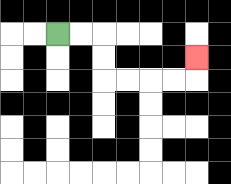{'start': '[2, 1]', 'end': '[8, 2]', 'path_directions': 'R,R,D,D,R,R,R,R,U', 'path_coordinates': '[[2, 1], [3, 1], [4, 1], [4, 2], [4, 3], [5, 3], [6, 3], [7, 3], [8, 3], [8, 2]]'}